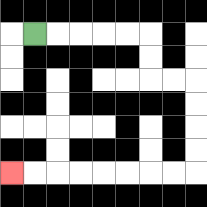{'start': '[1, 1]', 'end': '[0, 7]', 'path_directions': 'R,R,R,R,R,D,D,R,R,D,D,D,D,L,L,L,L,L,L,L,L', 'path_coordinates': '[[1, 1], [2, 1], [3, 1], [4, 1], [5, 1], [6, 1], [6, 2], [6, 3], [7, 3], [8, 3], [8, 4], [8, 5], [8, 6], [8, 7], [7, 7], [6, 7], [5, 7], [4, 7], [3, 7], [2, 7], [1, 7], [0, 7]]'}